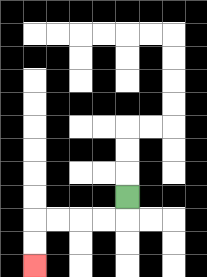{'start': '[5, 8]', 'end': '[1, 11]', 'path_directions': 'D,L,L,L,L,D,D', 'path_coordinates': '[[5, 8], [5, 9], [4, 9], [3, 9], [2, 9], [1, 9], [1, 10], [1, 11]]'}